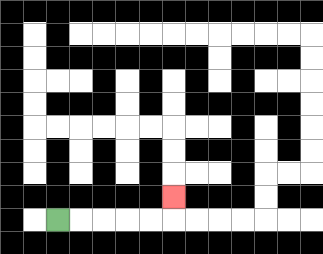{'start': '[2, 9]', 'end': '[7, 8]', 'path_directions': 'R,R,R,R,R,U', 'path_coordinates': '[[2, 9], [3, 9], [4, 9], [5, 9], [6, 9], [7, 9], [7, 8]]'}